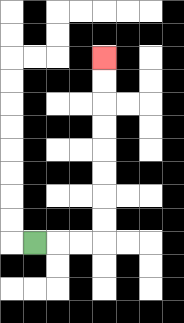{'start': '[1, 10]', 'end': '[4, 2]', 'path_directions': 'R,R,R,U,U,U,U,U,U,U,U', 'path_coordinates': '[[1, 10], [2, 10], [3, 10], [4, 10], [4, 9], [4, 8], [4, 7], [4, 6], [4, 5], [4, 4], [4, 3], [4, 2]]'}